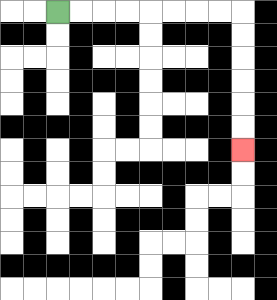{'start': '[2, 0]', 'end': '[10, 6]', 'path_directions': 'R,R,R,R,R,R,R,R,D,D,D,D,D,D', 'path_coordinates': '[[2, 0], [3, 0], [4, 0], [5, 0], [6, 0], [7, 0], [8, 0], [9, 0], [10, 0], [10, 1], [10, 2], [10, 3], [10, 4], [10, 5], [10, 6]]'}